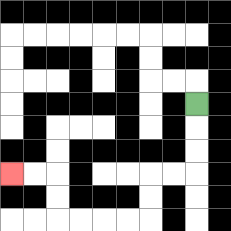{'start': '[8, 4]', 'end': '[0, 7]', 'path_directions': 'D,D,D,L,L,D,D,L,L,L,L,U,U,L,L', 'path_coordinates': '[[8, 4], [8, 5], [8, 6], [8, 7], [7, 7], [6, 7], [6, 8], [6, 9], [5, 9], [4, 9], [3, 9], [2, 9], [2, 8], [2, 7], [1, 7], [0, 7]]'}